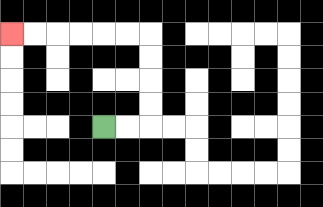{'start': '[4, 5]', 'end': '[0, 1]', 'path_directions': 'R,R,U,U,U,U,L,L,L,L,L,L', 'path_coordinates': '[[4, 5], [5, 5], [6, 5], [6, 4], [6, 3], [6, 2], [6, 1], [5, 1], [4, 1], [3, 1], [2, 1], [1, 1], [0, 1]]'}